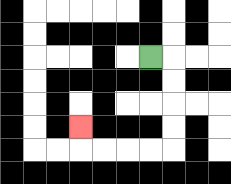{'start': '[6, 2]', 'end': '[3, 5]', 'path_directions': 'R,D,D,D,D,L,L,L,L,U', 'path_coordinates': '[[6, 2], [7, 2], [7, 3], [7, 4], [7, 5], [7, 6], [6, 6], [5, 6], [4, 6], [3, 6], [3, 5]]'}